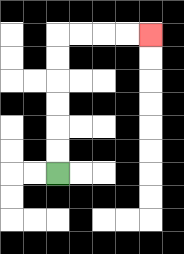{'start': '[2, 7]', 'end': '[6, 1]', 'path_directions': 'U,U,U,U,U,U,R,R,R,R', 'path_coordinates': '[[2, 7], [2, 6], [2, 5], [2, 4], [2, 3], [2, 2], [2, 1], [3, 1], [4, 1], [5, 1], [6, 1]]'}